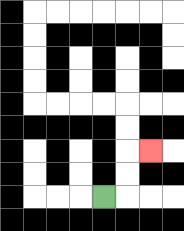{'start': '[4, 8]', 'end': '[6, 6]', 'path_directions': 'R,U,U,R', 'path_coordinates': '[[4, 8], [5, 8], [5, 7], [5, 6], [6, 6]]'}